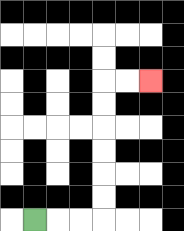{'start': '[1, 9]', 'end': '[6, 3]', 'path_directions': 'R,R,R,U,U,U,U,U,U,R,R', 'path_coordinates': '[[1, 9], [2, 9], [3, 9], [4, 9], [4, 8], [4, 7], [4, 6], [4, 5], [4, 4], [4, 3], [5, 3], [6, 3]]'}